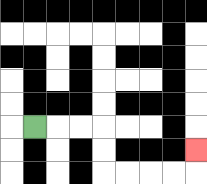{'start': '[1, 5]', 'end': '[8, 6]', 'path_directions': 'R,R,R,D,D,R,R,R,R,U', 'path_coordinates': '[[1, 5], [2, 5], [3, 5], [4, 5], [4, 6], [4, 7], [5, 7], [6, 7], [7, 7], [8, 7], [8, 6]]'}